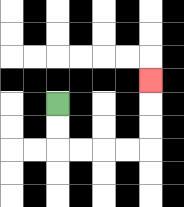{'start': '[2, 4]', 'end': '[6, 3]', 'path_directions': 'D,D,R,R,R,R,U,U,U', 'path_coordinates': '[[2, 4], [2, 5], [2, 6], [3, 6], [4, 6], [5, 6], [6, 6], [6, 5], [6, 4], [6, 3]]'}